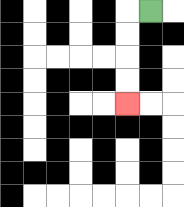{'start': '[6, 0]', 'end': '[5, 4]', 'path_directions': 'L,D,D,D,D', 'path_coordinates': '[[6, 0], [5, 0], [5, 1], [5, 2], [5, 3], [5, 4]]'}